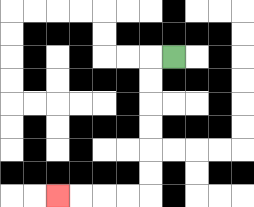{'start': '[7, 2]', 'end': '[2, 8]', 'path_directions': 'L,D,D,D,D,D,D,L,L,L,L', 'path_coordinates': '[[7, 2], [6, 2], [6, 3], [6, 4], [6, 5], [6, 6], [6, 7], [6, 8], [5, 8], [4, 8], [3, 8], [2, 8]]'}